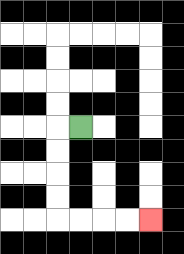{'start': '[3, 5]', 'end': '[6, 9]', 'path_directions': 'L,D,D,D,D,R,R,R,R', 'path_coordinates': '[[3, 5], [2, 5], [2, 6], [2, 7], [2, 8], [2, 9], [3, 9], [4, 9], [5, 9], [6, 9]]'}